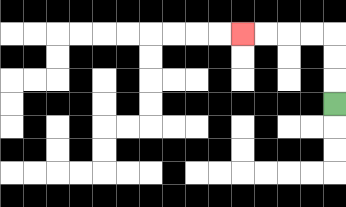{'start': '[14, 4]', 'end': '[10, 1]', 'path_directions': 'U,U,U,L,L,L,L', 'path_coordinates': '[[14, 4], [14, 3], [14, 2], [14, 1], [13, 1], [12, 1], [11, 1], [10, 1]]'}